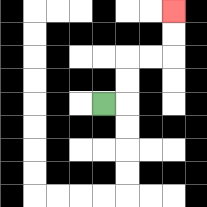{'start': '[4, 4]', 'end': '[7, 0]', 'path_directions': 'R,U,U,R,R,U,U', 'path_coordinates': '[[4, 4], [5, 4], [5, 3], [5, 2], [6, 2], [7, 2], [7, 1], [7, 0]]'}